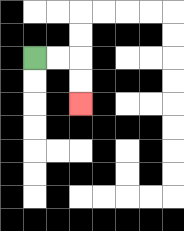{'start': '[1, 2]', 'end': '[3, 4]', 'path_directions': 'R,R,D,D', 'path_coordinates': '[[1, 2], [2, 2], [3, 2], [3, 3], [3, 4]]'}